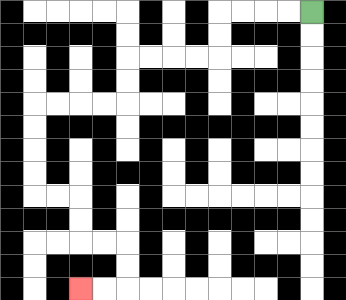{'start': '[13, 0]', 'end': '[3, 12]', 'path_directions': 'L,L,L,L,D,D,L,L,L,L,D,D,L,L,L,L,D,D,D,D,R,R,D,D,R,R,D,D,L,L', 'path_coordinates': '[[13, 0], [12, 0], [11, 0], [10, 0], [9, 0], [9, 1], [9, 2], [8, 2], [7, 2], [6, 2], [5, 2], [5, 3], [5, 4], [4, 4], [3, 4], [2, 4], [1, 4], [1, 5], [1, 6], [1, 7], [1, 8], [2, 8], [3, 8], [3, 9], [3, 10], [4, 10], [5, 10], [5, 11], [5, 12], [4, 12], [3, 12]]'}